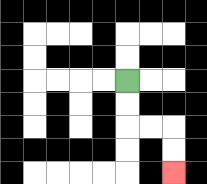{'start': '[5, 3]', 'end': '[7, 7]', 'path_directions': 'D,D,R,R,D,D', 'path_coordinates': '[[5, 3], [5, 4], [5, 5], [6, 5], [7, 5], [7, 6], [7, 7]]'}